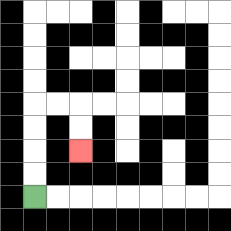{'start': '[1, 8]', 'end': '[3, 6]', 'path_directions': 'U,U,U,U,R,R,D,D', 'path_coordinates': '[[1, 8], [1, 7], [1, 6], [1, 5], [1, 4], [2, 4], [3, 4], [3, 5], [3, 6]]'}